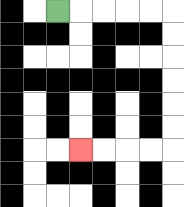{'start': '[2, 0]', 'end': '[3, 6]', 'path_directions': 'R,R,R,R,R,D,D,D,D,D,D,L,L,L,L', 'path_coordinates': '[[2, 0], [3, 0], [4, 0], [5, 0], [6, 0], [7, 0], [7, 1], [7, 2], [7, 3], [7, 4], [7, 5], [7, 6], [6, 6], [5, 6], [4, 6], [3, 6]]'}